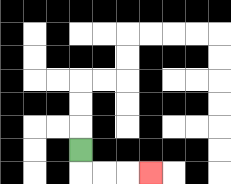{'start': '[3, 6]', 'end': '[6, 7]', 'path_directions': 'D,R,R,R', 'path_coordinates': '[[3, 6], [3, 7], [4, 7], [5, 7], [6, 7]]'}